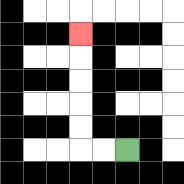{'start': '[5, 6]', 'end': '[3, 1]', 'path_directions': 'L,L,U,U,U,U,U', 'path_coordinates': '[[5, 6], [4, 6], [3, 6], [3, 5], [3, 4], [3, 3], [3, 2], [3, 1]]'}